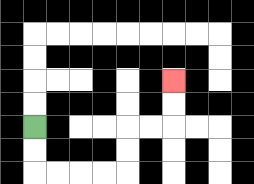{'start': '[1, 5]', 'end': '[7, 3]', 'path_directions': 'D,D,R,R,R,R,U,U,R,R,U,U', 'path_coordinates': '[[1, 5], [1, 6], [1, 7], [2, 7], [3, 7], [4, 7], [5, 7], [5, 6], [5, 5], [6, 5], [7, 5], [7, 4], [7, 3]]'}